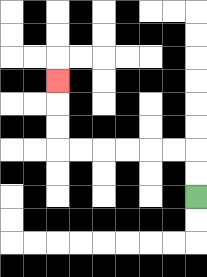{'start': '[8, 8]', 'end': '[2, 3]', 'path_directions': 'U,U,L,L,L,L,L,L,U,U,U', 'path_coordinates': '[[8, 8], [8, 7], [8, 6], [7, 6], [6, 6], [5, 6], [4, 6], [3, 6], [2, 6], [2, 5], [2, 4], [2, 3]]'}